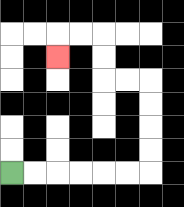{'start': '[0, 7]', 'end': '[2, 2]', 'path_directions': 'R,R,R,R,R,R,U,U,U,U,L,L,U,U,L,L,D', 'path_coordinates': '[[0, 7], [1, 7], [2, 7], [3, 7], [4, 7], [5, 7], [6, 7], [6, 6], [6, 5], [6, 4], [6, 3], [5, 3], [4, 3], [4, 2], [4, 1], [3, 1], [2, 1], [2, 2]]'}